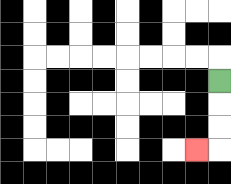{'start': '[9, 3]', 'end': '[8, 6]', 'path_directions': 'D,D,D,L', 'path_coordinates': '[[9, 3], [9, 4], [9, 5], [9, 6], [8, 6]]'}